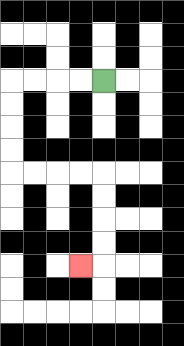{'start': '[4, 3]', 'end': '[3, 11]', 'path_directions': 'L,L,L,L,D,D,D,D,R,R,R,R,D,D,D,D,L', 'path_coordinates': '[[4, 3], [3, 3], [2, 3], [1, 3], [0, 3], [0, 4], [0, 5], [0, 6], [0, 7], [1, 7], [2, 7], [3, 7], [4, 7], [4, 8], [4, 9], [4, 10], [4, 11], [3, 11]]'}